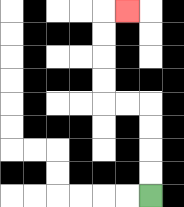{'start': '[6, 8]', 'end': '[5, 0]', 'path_directions': 'U,U,U,U,L,L,U,U,U,U,R', 'path_coordinates': '[[6, 8], [6, 7], [6, 6], [6, 5], [6, 4], [5, 4], [4, 4], [4, 3], [4, 2], [4, 1], [4, 0], [5, 0]]'}